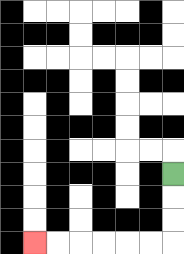{'start': '[7, 7]', 'end': '[1, 10]', 'path_directions': 'D,D,D,L,L,L,L,L,L', 'path_coordinates': '[[7, 7], [7, 8], [7, 9], [7, 10], [6, 10], [5, 10], [4, 10], [3, 10], [2, 10], [1, 10]]'}